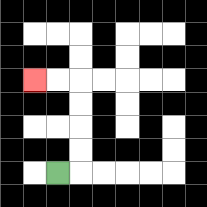{'start': '[2, 7]', 'end': '[1, 3]', 'path_directions': 'R,U,U,U,U,L,L', 'path_coordinates': '[[2, 7], [3, 7], [3, 6], [3, 5], [3, 4], [3, 3], [2, 3], [1, 3]]'}